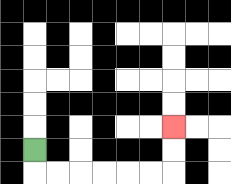{'start': '[1, 6]', 'end': '[7, 5]', 'path_directions': 'D,R,R,R,R,R,R,U,U', 'path_coordinates': '[[1, 6], [1, 7], [2, 7], [3, 7], [4, 7], [5, 7], [6, 7], [7, 7], [7, 6], [7, 5]]'}